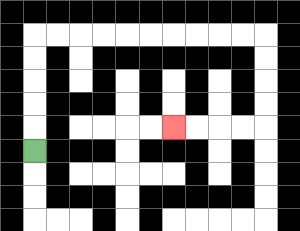{'start': '[1, 6]', 'end': '[7, 5]', 'path_directions': 'U,U,U,U,U,R,R,R,R,R,R,R,R,R,R,D,D,D,D,L,L,L,L', 'path_coordinates': '[[1, 6], [1, 5], [1, 4], [1, 3], [1, 2], [1, 1], [2, 1], [3, 1], [4, 1], [5, 1], [6, 1], [7, 1], [8, 1], [9, 1], [10, 1], [11, 1], [11, 2], [11, 3], [11, 4], [11, 5], [10, 5], [9, 5], [8, 5], [7, 5]]'}